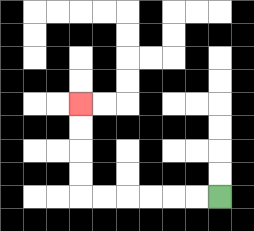{'start': '[9, 8]', 'end': '[3, 4]', 'path_directions': 'L,L,L,L,L,L,U,U,U,U', 'path_coordinates': '[[9, 8], [8, 8], [7, 8], [6, 8], [5, 8], [4, 8], [3, 8], [3, 7], [3, 6], [3, 5], [3, 4]]'}